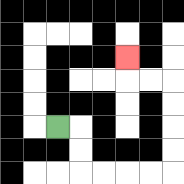{'start': '[2, 5]', 'end': '[5, 2]', 'path_directions': 'R,D,D,R,R,R,R,U,U,U,U,L,L,U', 'path_coordinates': '[[2, 5], [3, 5], [3, 6], [3, 7], [4, 7], [5, 7], [6, 7], [7, 7], [7, 6], [7, 5], [7, 4], [7, 3], [6, 3], [5, 3], [5, 2]]'}